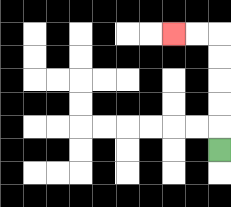{'start': '[9, 6]', 'end': '[7, 1]', 'path_directions': 'U,U,U,U,U,L,L', 'path_coordinates': '[[9, 6], [9, 5], [9, 4], [9, 3], [9, 2], [9, 1], [8, 1], [7, 1]]'}